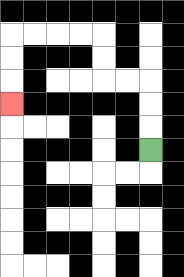{'start': '[6, 6]', 'end': '[0, 4]', 'path_directions': 'U,U,U,L,L,U,U,L,L,L,L,D,D,D', 'path_coordinates': '[[6, 6], [6, 5], [6, 4], [6, 3], [5, 3], [4, 3], [4, 2], [4, 1], [3, 1], [2, 1], [1, 1], [0, 1], [0, 2], [0, 3], [0, 4]]'}